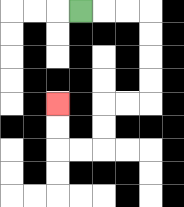{'start': '[3, 0]', 'end': '[2, 4]', 'path_directions': 'R,R,R,D,D,D,D,L,L,D,D,L,L,U,U', 'path_coordinates': '[[3, 0], [4, 0], [5, 0], [6, 0], [6, 1], [6, 2], [6, 3], [6, 4], [5, 4], [4, 4], [4, 5], [4, 6], [3, 6], [2, 6], [2, 5], [2, 4]]'}